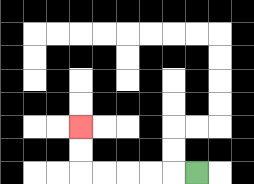{'start': '[8, 7]', 'end': '[3, 5]', 'path_directions': 'L,L,L,L,L,U,U', 'path_coordinates': '[[8, 7], [7, 7], [6, 7], [5, 7], [4, 7], [3, 7], [3, 6], [3, 5]]'}